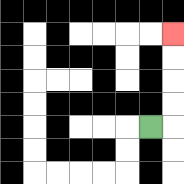{'start': '[6, 5]', 'end': '[7, 1]', 'path_directions': 'R,U,U,U,U', 'path_coordinates': '[[6, 5], [7, 5], [7, 4], [7, 3], [7, 2], [7, 1]]'}